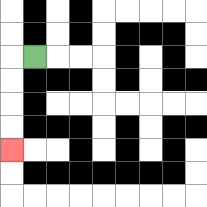{'start': '[1, 2]', 'end': '[0, 6]', 'path_directions': 'L,D,D,D,D', 'path_coordinates': '[[1, 2], [0, 2], [0, 3], [0, 4], [0, 5], [0, 6]]'}